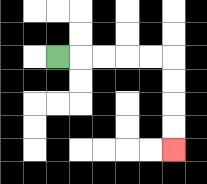{'start': '[2, 2]', 'end': '[7, 6]', 'path_directions': 'R,R,R,R,R,D,D,D,D', 'path_coordinates': '[[2, 2], [3, 2], [4, 2], [5, 2], [6, 2], [7, 2], [7, 3], [7, 4], [7, 5], [7, 6]]'}